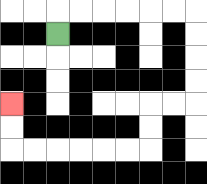{'start': '[2, 1]', 'end': '[0, 4]', 'path_directions': 'U,R,R,R,R,R,R,D,D,D,D,L,L,D,D,L,L,L,L,L,L,U,U', 'path_coordinates': '[[2, 1], [2, 0], [3, 0], [4, 0], [5, 0], [6, 0], [7, 0], [8, 0], [8, 1], [8, 2], [8, 3], [8, 4], [7, 4], [6, 4], [6, 5], [6, 6], [5, 6], [4, 6], [3, 6], [2, 6], [1, 6], [0, 6], [0, 5], [0, 4]]'}